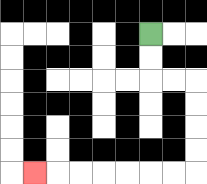{'start': '[6, 1]', 'end': '[1, 7]', 'path_directions': 'D,D,R,R,D,D,D,D,L,L,L,L,L,L,L', 'path_coordinates': '[[6, 1], [6, 2], [6, 3], [7, 3], [8, 3], [8, 4], [8, 5], [8, 6], [8, 7], [7, 7], [6, 7], [5, 7], [4, 7], [3, 7], [2, 7], [1, 7]]'}